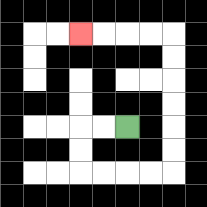{'start': '[5, 5]', 'end': '[3, 1]', 'path_directions': 'L,L,D,D,R,R,R,R,U,U,U,U,U,U,L,L,L,L', 'path_coordinates': '[[5, 5], [4, 5], [3, 5], [3, 6], [3, 7], [4, 7], [5, 7], [6, 7], [7, 7], [7, 6], [7, 5], [7, 4], [7, 3], [7, 2], [7, 1], [6, 1], [5, 1], [4, 1], [3, 1]]'}